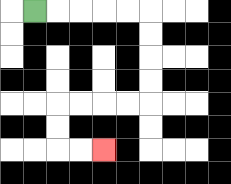{'start': '[1, 0]', 'end': '[4, 6]', 'path_directions': 'R,R,R,R,R,D,D,D,D,L,L,L,L,D,D,R,R', 'path_coordinates': '[[1, 0], [2, 0], [3, 0], [4, 0], [5, 0], [6, 0], [6, 1], [6, 2], [6, 3], [6, 4], [5, 4], [4, 4], [3, 4], [2, 4], [2, 5], [2, 6], [3, 6], [4, 6]]'}